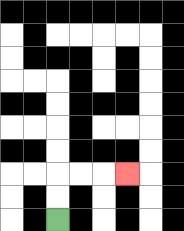{'start': '[2, 9]', 'end': '[5, 7]', 'path_directions': 'U,U,R,R,R', 'path_coordinates': '[[2, 9], [2, 8], [2, 7], [3, 7], [4, 7], [5, 7]]'}